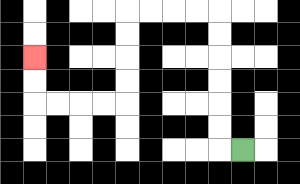{'start': '[10, 6]', 'end': '[1, 2]', 'path_directions': 'L,U,U,U,U,U,U,L,L,L,L,D,D,D,D,L,L,L,L,U,U', 'path_coordinates': '[[10, 6], [9, 6], [9, 5], [9, 4], [9, 3], [9, 2], [9, 1], [9, 0], [8, 0], [7, 0], [6, 0], [5, 0], [5, 1], [5, 2], [5, 3], [5, 4], [4, 4], [3, 4], [2, 4], [1, 4], [1, 3], [1, 2]]'}